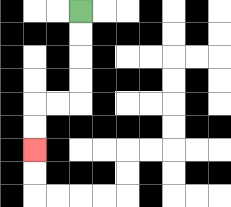{'start': '[3, 0]', 'end': '[1, 6]', 'path_directions': 'D,D,D,D,L,L,D,D', 'path_coordinates': '[[3, 0], [3, 1], [3, 2], [3, 3], [3, 4], [2, 4], [1, 4], [1, 5], [1, 6]]'}